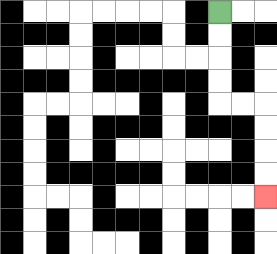{'start': '[9, 0]', 'end': '[11, 8]', 'path_directions': 'D,D,D,D,R,R,D,D,D,D', 'path_coordinates': '[[9, 0], [9, 1], [9, 2], [9, 3], [9, 4], [10, 4], [11, 4], [11, 5], [11, 6], [11, 7], [11, 8]]'}